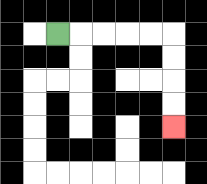{'start': '[2, 1]', 'end': '[7, 5]', 'path_directions': 'R,R,R,R,R,D,D,D,D', 'path_coordinates': '[[2, 1], [3, 1], [4, 1], [5, 1], [6, 1], [7, 1], [7, 2], [7, 3], [7, 4], [7, 5]]'}